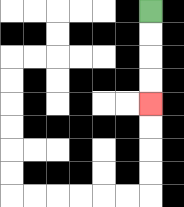{'start': '[6, 0]', 'end': '[6, 4]', 'path_directions': 'D,D,D,D', 'path_coordinates': '[[6, 0], [6, 1], [6, 2], [6, 3], [6, 4]]'}